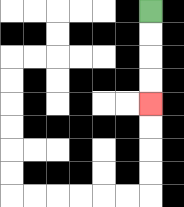{'start': '[6, 0]', 'end': '[6, 4]', 'path_directions': 'D,D,D,D', 'path_coordinates': '[[6, 0], [6, 1], [6, 2], [6, 3], [6, 4]]'}